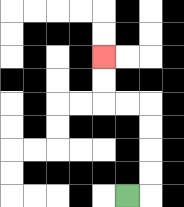{'start': '[5, 8]', 'end': '[4, 2]', 'path_directions': 'R,U,U,U,U,L,L,U,U', 'path_coordinates': '[[5, 8], [6, 8], [6, 7], [6, 6], [6, 5], [6, 4], [5, 4], [4, 4], [4, 3], [4, 2]]'}